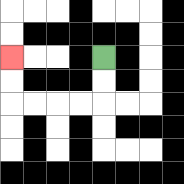{'start': '[4, 2]', 'end': '[0, 2]', 'path_directions': 'D,D,L,L,L,L,U,U', 'path_coordinates': '[[4, 2], [4, 3], [4, 4], [3, 4], [2, 4], [1, 4], [0, 4], [0, 3], [0, 2]]'}